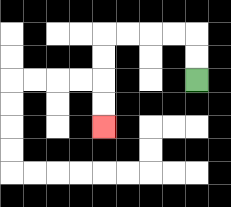{'start': '[8, 3]', 'end': '[4, 5]', 'path_directions': 'U,U,L,L,L,L,D,D,D,D', 'path_coordinates': '[[8, 3], [8, 2], [8, 1], [7, 1], [6, 1], [5, 1], [4, 1], [4, 2], [4, 3], [4, 4], [4, 5]]'}